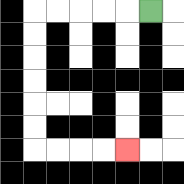{'start': '[6, 0]', 'end': '[5, 6]', 'path_directions': 'L,L,L,L,L,D,D,D,D,D,D,R,R,R,R', 'path_coordinates': '[[6, 0], [5, 0], [4, 0], [3, 0], [2, 0], [1, 0], [1, 1], [1, 2], [1, 3], [1, 4], [1, 5], [1, 6], [2, 6], [3, 6], [4, 6], [5, 6]]'}